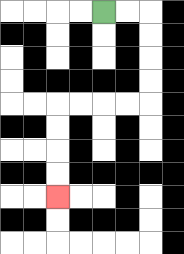{'start': '[4, 0]', 'end': '[2, 8]', 'path_directions': 'R,R,D,D,D,D,L,L,L,L,D,D,D,D', 'path_coordinates': '[[4, 0], [5, 0], [6, 0], [6, 1], [6, 2], [6, 3], [6, 4], [5, 4], [4, 4], [3, 4], [2, 4], [2, 5], [2, 6], [2, 7], [2, 8]]'}